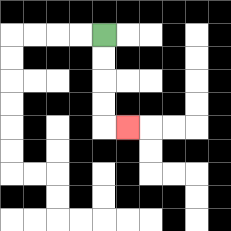{'start': '[4, 1]', 'end': '[5, 5]', 'path_directions': 'D,D,D,D,R', 'path_coordinates': '[[4, 1], [4, 2], [4, 3], [4, 4], [4, 5], [5, 5]]'}